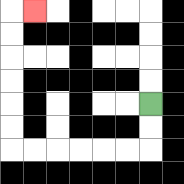{'start': '[6, 4]', 'end': '[1, 0]', 'path_directions': 'D,D,L,L,L,L,L,L,U,U,U,U,U,U,R', 'path_coordinates': '[[6, 4], [6, 5], [6, 6], [5, 6], [4, 6], [3, 6], [2, 6], [1, 6], [0, 6], [0, 5], [0, 4], [0, 3], [0, 2], [0, 1], [0, 0], [1, 0]]'}